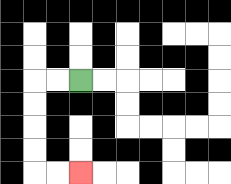{'start': '[3, 3]', 'end': '[3, 7]', 'path_directions': 'L,L,D,D,D,D,R,R', 'path_coordinates': '[[3, 3], [2, 3], [1, 3], [1, 4], [1, 5], [1, 6], [1, 7], [2, 7], [3, 7]]'}